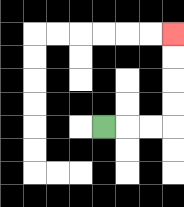{'start': '[4, 5]', 'end': '[7, 1]', 'path_directions': 'R,R,R,U,U,U,U', 'path_coordinates': '[[4, 5], [5, 5], [6, 5], [7, 5], [7, 4], [7, 3], [7, 2], [7, 1]]'}